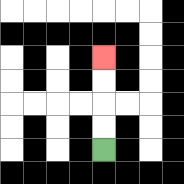{'start': '[4, 6]', 'end': '[4, 2]', 'path_directions': 'U,U,U,U', 'path_coordinates': '[[4, 6], [4, 5], [4, 4], [4, 3], [4, 2]]'}